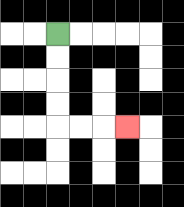{'start': '[2, 1]', 'end': '[5, 5]', 'path_directions': 'D,D,D,D,R,R,R', 'path_coordinates': '[[2, 1], [2, 2], [2, 3], [2, 4], [2, 5], [3, 5], [4, 5], [5, 5]]'}